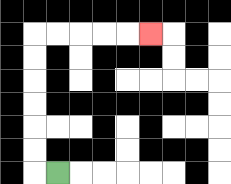{'start': '[2, 7]', 'end': '[6, 1]', 'path_directions': 'L,U,U,U,U,U,U,R,R,R,R,R', 'path_coordinates': '[[2, 7], [1, 7], [1, 6], [1, 5], [1, 4], [1, 3], [1, 2], [1, 1], [2, 1], [3, 1], [4, 1], [5, 1], [6, 1]]'}